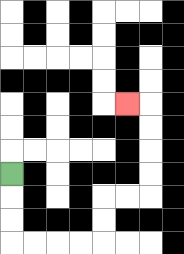{'start': '[0, 7]', 'end': '[5, 4]', 'path_directions': 'D,D,D,R,R,R,R,U,U,R,R,U,U,U,U,L', 'path_coordinates': '[[0, 7], [0, 8], [0, 9], [0, 10], [1, 10], [2, 10], [3, 10], [4, 10], [4, 9], [4, 8], [5, 8], [6, 8], [6, 7], [6, 6], [6, 5], [6, 4], [5, 4]]'}